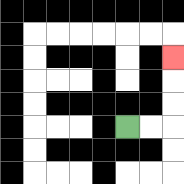{'start': '[5, 5]', 'end': '[7, 2]', 'path_directions': 'R,R,U,U,U', 'path_coordinates': '[[5, 5], [6, 5], [7, 5], [7, 4], [7, 3], [7, 2]]'}